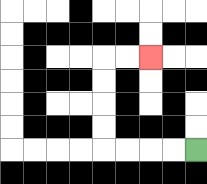{'start': '[8, 6]', 'end': '[6, 2]', 'path_directions': 'L,L,L,L,U,U,U,U,R,R', 'path_coordinates': '[[8, 6], [7, 6], [6, 6], [5, 6], [4, 6], [4, 5], [4, 4], [4, 3], [4, 2], [5, 2], [6, 2]]'}